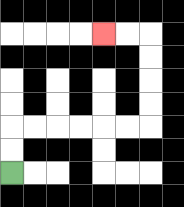{'start': '[0, 7]', 'end': '[4, 1]', 'path_directions': 'U,U,R,R,R,R,R,R,U,U,U,U,L,L', 'path_coordinates': '[[0, 7], [0, 6], [0, 5], [1, 5], [2, 5], [3, 5], [4, 5], [5, 5], [6, 5], [6, 4], [6, 3], [6, 2], [6, 1], [5, 1], [4, 1]]'}